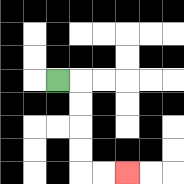{'start': '[2, 3]', 'end': '[5, 7]', 'path_directions': 'R,D,D,D,D,R,R', 'path_coordinates': '[[2, 3], [3, 3], [3, 4], [3, 5], [3, 6], [3, 7], [4, 7], [5, 7]]'}